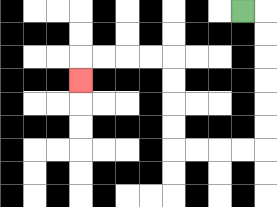{'start': '[10, 0]', 'end': '[3, 3]', 'path_directions': 'R,D,D,D,D,D,D,L,L,L,L,U,U,U,U,L,L,L,L,D', 'path_coordinates': '[[10, 0], [11, 0], [11, 1], [11, 2], [11, 3], [11, 4], [11, 5], [11, 6], [10, 6], [9, 6], [8, 6], [7, 6], [7, 5], [7, 4], [7, 3], [7, 2], [6, 2], [5, 2], [4, 2], [3, 2], [3, 3]]'}